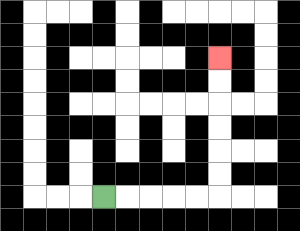{'start': '[4, 8]', 'end': '[9, 2]', 'path_directions': 'R,R,R,R,R,U,U,U,U,U,U', 'path_coordinates': '[[4, 8], [5, 8], [6, 8], [7, 8], [8, 8], [9, 8], [9, 7], [9, 6], [9, 5], [9, 4], [9, 3], [9, 2]]'}